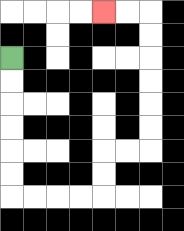{'start': '[0, 2]', 'end': '[4, 0]', 'path_directions': 'D,D,D,D,D,D,R,R,R,R,U,U,R,R,U,U,U,U,U,U,L,L', 'path_coordinates': '[[0, 2], [0, 3], [0, 4], [0, 5], [0, 6], [0, 7], [0, 8], [1, 8], [2, 8], [3, 8], [4, 8], [4, 7], [4, 6], [5, 6], [6, 6], [6, 5], [6, 4], [6, 3], [6, 2], [6, 1], [6, 0], [5, 0], [4, 0]]'}